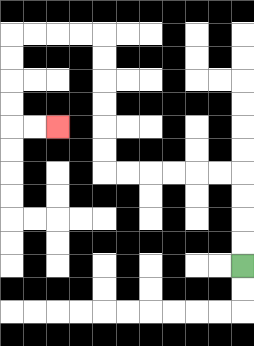{'start': '[10, 11]', 'end': '[2, 5]', 'path_directions': 'U,U,U,U,L,L,L,L,L,L,U,U,U,U,U,U,L,L,L,L,D,D,D,D,R,R', 'path_coordinates': '[[10, 11], [10, 10], [10, 9], [10, 8], [10, 7], [9, 7], [8, 7], [7, 7], [6, 7], [5, 7], [4, 7], [4, 6], [4, 5], [4, 4], [4, 3], [4, 2], [4, 1], [3, 1], [2, 1], [1, 1], [0, 1], [0, 2], [0, 3], [0, 4], [0, 5], [1, 5], [2, 5]]'}